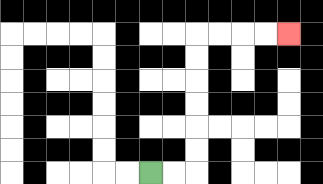{'start': '[6, 7]', 'end': '[12, 1]', 'path_directions': 'R,R,U,U,U,U,U,U,R,R,R,R', 'path_coordinates': '[[6, 7], [7, 7], [8, 7], [8, 6], [8, 5], [8, 4], [8, 3], [8, 2], [8, 1], [9, 1], [10, 1], [11, 1], [12, 1]]'}